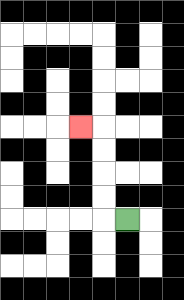{'start': '[5, 9]', 'end': '[3, 5]', 'path_directions': 'L,U,U,U,U,L', 'path_coordinates': '[[5, 9], [4, 9], [4, 8], [4, 7], [4, 6], [4, 5], [3, 5]]'}